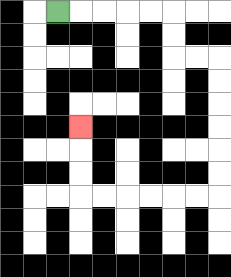{'start': '[2, 0]', 'end': '[3, 5]', 'path_directions': 'R,R,R,R,R,D,D,R,R,D,D,D,D,D,D,L,L,L,L,L,L,U,U,U', 'path_coordinates': '[[2, 0], [3, 0], [4, 0], [5, 0], [6, 0], [7, 0], [7, 1], [7, 2], [8, 2], [9, 2], [9, 3], [9, 4], [9, 5], [9, 6], [9, 7], [9, 8], [8, 8], [7, 8], [6, 8], [5, 8], [4, 8], [3, 8], [3, 7], [3, 6], [3, 5]]'}